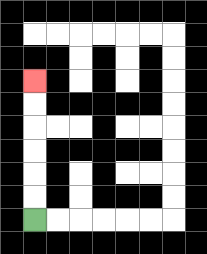{'start': '[1, 9]', 'end': '[1, 3]', 'path_directions': 'U,U,U,U,U,U', 'path_coordinates': '[[1, 9], [1, 8], [1, 7], [1, 6], [1, 5], [1, 4], [1, 3]]'}